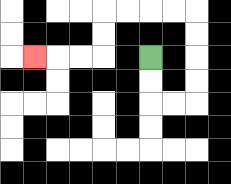{'start': '[6, 2]', 'end': '[1, 2]', 'path_directions': 'D,D,R,R,U,U,U,U,L,L,L,L,D,D,L,L,L', 'path_coordinates': '[[6, 2], [6, 3], [6, 4], [7, 4], [8, 4], [8, 3], [8, 2], [8, 1], [8, 0], [7, 0], [6, 0], [5, 0], [4, 0], [4, 1], [4, 2], [3, 2], [2, 2], [1, 2]]'}